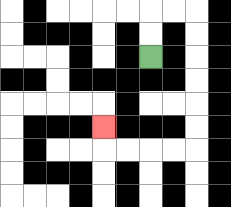{'start': '[6, 2]', 'end': '[4, 5]', 'path_directions': 'U,U,R,R,D,D,D,D,D,D,L,L,L,L,U', 'path_coordinates': '[[6, 2], [6, 1], [6, 0], [7, 0], [8, 0], [8, 1], [8, 2], [8, 3], [8, 4], [8, 5], [8, 6], [7, 6], [6, 6], [5, 6], [4, 6], [4, 5]]'}